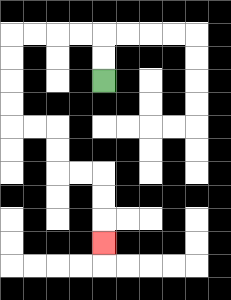{'start': '[4, 3]', 'end': '[4, 10]', 'path_directions': 'U,U,L,L,L,L,D,D,D,D,R,R,D,D,R,R,D,D,D', 'path_coordinates': '[[4, 3], [4, 2], [4, 1], [3, 1], [2, 1], [1, 1], [0, 1], [0, 2], [0, 3], [0, 4], [0, 5], [1, 5], [2, 5], [2, 6], [2, 7], [3, 7], [4, 7], [4, 8], [4, 9], [4, 10]]'}